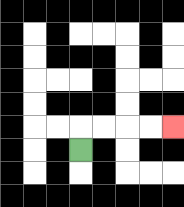{'start': '[3, 6]', 'end': '[7, 5]', 'path_directions': 'U,R,R,R,R', 'path_coordinates': '[[3, 6], [3, 5], [4, 5], [5, 5], [6, 5], [7, 5]]'}